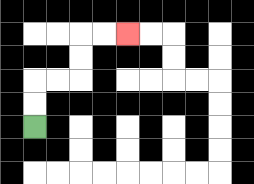{'start': '[1, 5]', 'end': '[5, 1]', 'path_directions': 'U,U,R,R,U,U,R,R', 'path_coordinates': '[[1, 5], [1, 4], [1, 3], [2, 3], [3, 3], [3, 2], [3, 1], [4, 1], [5, 1]]'}